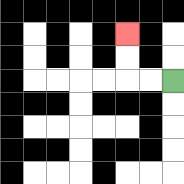{'start': '[7, 3]', 'end': '[5, 1]', 'path_directions': 'L,L,U,U', 'path_coordinates': '[[7, 3], [6, 3], [5, 3], [5, 2], [5, 1]]'}